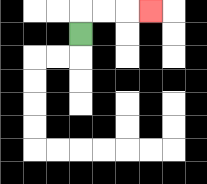{'start': '[3, 1]', 'end': '[6, 0]', 'path_directions': 'U,R,R,R', 'path_coordinates': '[[3, 1], [3, 0], [4, 0], [5, 0], [6, 0]]'}